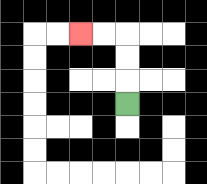{'start': '[5, 4]', 'end': '[3, 1]', 'path_directions': 'U,U,U,L,L', 'path_coordinates': '[[5, 4], [5, 3], [5, 2], [5, 1], [4, 1], [3, 1]]'}